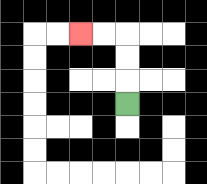{'start': '[5, 4]', 'end': '[3, 1]', 'path_directions': 'U,U,U,L,L', 'path_coordinates': '[[5, 4], [5, 3], [5, 2], [5, 1], [4, 1], [3, 1]]'}